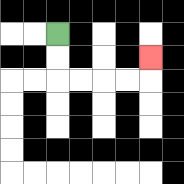{'start': '[2, 1]', 'end': '[6, 2]', 'path_directions': 'D,D,R,R,R,R,U', 'path_coordinates': '[[2, 1], [2, 2], [2, 3], [3, 3], [4, 3], [5, 3], [6, 3], [6, 2]]'}